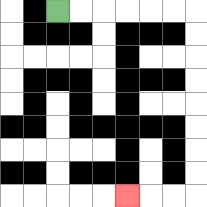{'start': '[2, 0]', 'end': '[5, 8]', 'path_directions': 'R,R,R,R,R,R,D,D,D,D,D,D,D,D,L,L,L', 'path_coordinates': '[[2, 0], [3, 0], [4, 0], [5, 0], [6, 0], [7, 0], [8, 0], [8, 1], [8, 2], [8, 3], [8, 4], [8, 5], [8, 6], [8, 7], [8, 8], [7, 8], [6, 8], [5, 8]]'}